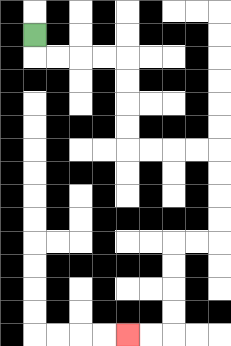{'start': '[1, 1]', 'end': '[5, 14]', 'path_directions': 'D,R,R,R,R,D,D,D,D,R,R,R,R,D,D,D,D,L,L,D,D,D,D,L,L', 'path_coordinates': '[[1, 1], [1, 2], [2, 2], [3, 2], [4, 2], [5, 2], [5, 3], [5, 4], [5, 5], [5, 6], [6, 6], [7, 6], [8, 6], [9, 6], [9, 7], [9, 8], [9, 9], [9, 10], [8, 10], [7, 10], [7, 11], [7, 12], [7, 13], [7, 14], [6, 14], [5, 14]]'}